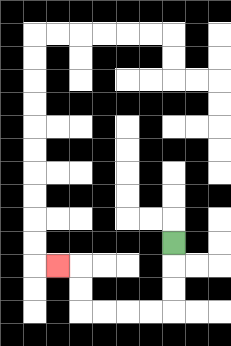{'start': '[7, 10]', 'end': '[2, 11]', 'path_directions': 'D,D,D,L,L,L,L,U,U,L', 'path_coordinates': '[[7, 10], [7, 11], [7, 12], [7, 13], [6, 13], [5, 13], [4, 13], [3, 13], [3, 12], [3, 11], [2, 11]]'}